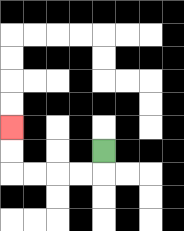{'start': '[4, 6]', 'end': '[0, 5]', 'path_directions': 'D,L,L,L,L,U,U', 'path_coordinates': '[[4, 6], [4, 7], [3, 7], [2, 7], [1, 7], [0, 7], [0, 6], [0, 5]]'}